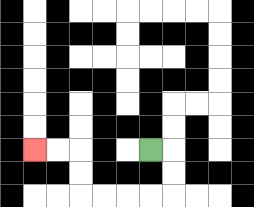{'start': '[6, 6]', 'end': '[1, 6]', 'path_directions': 'R,D,D,L,L,L,L,U,U,L,L', 'path_coordinates': '[[6, 6], [7, 6], [7, 7], [7, 8], [6, 8], [5, 8], [4, 8], [3, 8], [3, 7], [3, 6], [2, 6], [1, 6]]'}